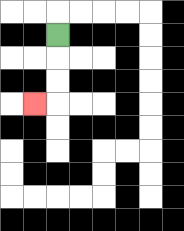{'start': '[2, 1]', 'end': '[1, 4]', 'path_directions': 'D,D,D,L', 'path_coordinates': '[[2, 1], [2, 2], [2, 3], [2, 4], [1, 4]]'}